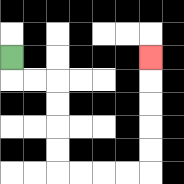{'start': '[0, 2]', 'end': '[6, 2]', 'path_directions': 'D,R,R,D,D,D,D,R,R,R,R,U,U,U,U,U', 'path_coordinates': '[[0, 2], [0, 3], [1, 3], [2, 3], [2, 4], [2, 5], [2, 6], [2, 7], [3, 7], [4, 7], [5, 7], [6, 7], [6, 6], [6, 5], [6, 4], [6, 3], [6, 2]]'}